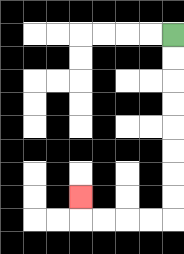{'start': '[7, 1]', 'end': '[3, 8]', 'path_directions': 'D,D,D,D,D,D,D,D,L,L,L,L,U', 'path_coordinates': '[[7, 1], [7, 2], [7, 3], [7, 4], [7, 5], [7, 6], [7, 7], [7, 8], [7, 9], [6, 9], [5, 9], [4, 9], [3, 9], [3, 8]]'}